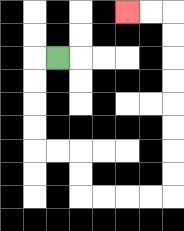{'start': '[2, 2]', 'end': '[5, 0]', 'path_directions': 'L,D,D,D,D,R,R,D,D,R,R,R,R,U,U,U,U,U,U,U,U,L,L', 'path_coordinates': '[[2, 2], [1, 2], [1, 3], [1, 4], [1, 5], [1, 6], [2, 6], [3, 6], [3, 7], [3, 8], [4, 8], [5, 8], [6, 8], [7, 8], [7, 7], [7, 6], [7, 5], [7, 4], [7, 3], [7, 2], [7, 1], [7, 0], [6, 0], [5, 0]]'}